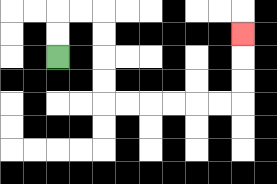{'start': '[2, 2]', 'end': '[10, 1]', 'path_directions': 'U,U,R,R,D,D,D,D,R,R,R,R,R,R,U,U,U', 'path_coordinates': '[[2, 2], [2, 1], [2, 0], [3, 0], [4, 0], [4, 1], [4, 2], [4, 3], [4, 4], [5, 4], [6, 4], [7, 4], [8, 4], [9, 4], [10, 4], [10, 3], [10, 2], [10, 1]]'}